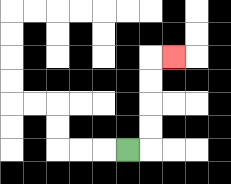{'start': '[5, 6]', 'end': '[7, 2]', 'path_directions': 'R,U,U,U,U,R', 'path_coordinates': '[[5, 6], [6, 6], [6, 5], [6, 4], [6, 3], [6, 2], [7, 2]]'}